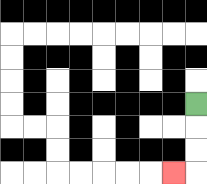{'start': '[8, 4]', 'end': '[7, 7]', 'path_directions': 'D,D,D,L', 'path_coordinates': '[[8, 4], [8, 5], [8, 6], [8, 7], [7, 7]]'}